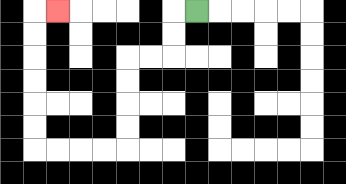{'start': '[8, 0]', 'end': '[2, 0]', 'path_directions': 'L,D,D,L,L,D,D,D,D,L,L,L,L,U,U,U,U,U,U,R', 'path_coordinates': '[[8, 0], [7, 0], [7, 1], [7, 2], [6, 2], [5, 2], [5, 3], [5, 4], [5, 5], [5, 6], [4, 6], [3, 6], [2, 6], [1, 6], [1, 5], [1, 4], [1, 3], [1, 2], [1, 1], [1, 0], [2, 0]]'}